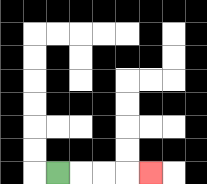{'start': '[2, 7]', 'end': '[6, 7]', 'path_directions': 'R,R,R,R', 'path_coordinates': '[[2, 7], [3, 7], [4, 7], [5, 7], [6, 7]]'}